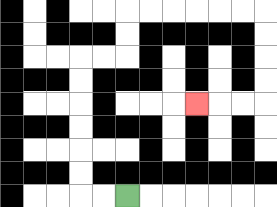{'start': '[5, 8]', 'end': '[8, 4]', 'path_directions': 'L,L,U,U,U,U,U,U,R,R,U,U,R,R,R,R,R,R,D,D,D,D,L,L,L', 'path_coordinates': '[[5, 8], [4, 8], [3, 8], [3, 7], [3, 6], [3, 5], [3, 4], [3, 3], [3, 2], [4, 2], [5, 2], [5, 1], [5, 0], [6, 0], [7, 0], [8, 0], [9, 0], [10, 0], [11, 0], [11, 1], [11, 2], [11, 3], [11, 4], [10, 4], [9, 4], [8, 4]]'}